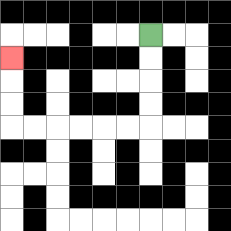{'start': '[6, 1]', 'end': '[0, 2]', 'path_directions': 'D,D,D,D,L,L,L,L,L,L,U,U,U', 'path_coordinates': '[[6, 1], [6, 2], [6, 3], [6, 4], [6, 5], [5, 5], [4, 5], [3, 5], [2, 5], [1, 5], [0, 5], [0, 4], [0, 3], [0, 2]]'}